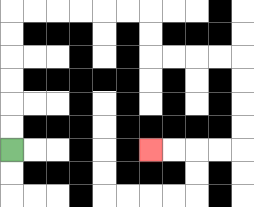{'start': '[0, 6]', 'end': '[6, 6]', 'path_directions': 'U,U,U,U,U,U,R,R,R,R,R,R,D,D,R,R,R,R,D,D,D,D,L,L,L,L', 'path_coordinates': '[[0, 6], [0, 5], [0, 4], [0, 3], [0, 2], [0, 1], [0, 0], [1, 0], [2, 0], [3, 0], [4, 0], [5, 0], [6, 0], [6, 1], [6, 2], [7, 2], [8, 2], [9, 2], [10, 2], [10, 3], [10, 4], [10, 5], [10, 6], [9, 6], [8, 6], [7, 6], [6, 6]]'}